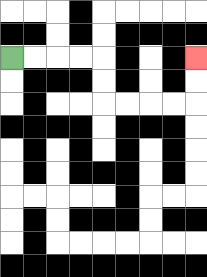{'start': '[0, 2]', 'end': '[8, 2]', 'path_directions': 'R,R,R,R,D,D,R,R,R,R,U,U', 'path_coordinates': '[[0, 2], [1, 2], [2, 2], [3, 2], [4, 2], [4, 3], [4, 4], [5, 4], [6, 4], [7, 4], [8, 4], [8, 3], [8, 2]]'}